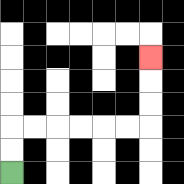{'start': '[0, 7]', 'end': '[6, 2]', 'path_directions': 'U,U,R,R,R,R,R,R,U,U,U', 'path_coordinates': '[[0, 7], [0, 6], [0, 5], [1, 5], [2, 5], [3, 5], [4, 5], [5, 5], [6, 5], [6, 4], [6, 3], [6, 2]]'}